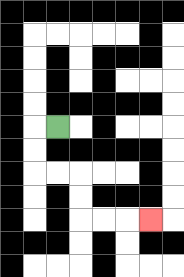{'start': '[2, 5]', 'end': '[6, 9]', 'path_directions': 'L,D,D,R,R,D,D,R,R,R', 'path_coordinates': '[[2, 5], [1, 5], [1, 6], [1, 7], [2, 7], [3, 7], [3, 8], [3, 9], [4, 9], [5, 9], [6, 9]]'}